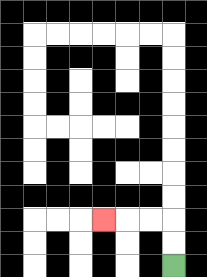{'start': '[7, 11]', 'end': '[4, 9]', 'path_directions': 'U,U,L,L,L', 'path_coordinates': '[[7, 11], [7, 10], [7, 9], [6, 9], [5, 9], [4, 9]]'}